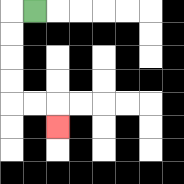{'start': '[1, 0]', 'end': '[2, 5]', 'path_directions': 'L,D,D,D,D,R,R,D', 'path_coordinates': '[[1, 0], [0, 0], [0, 1], [0, 2], [0, 3], [0, 4], [1, 4], [2, 4], [2, 5]]'}